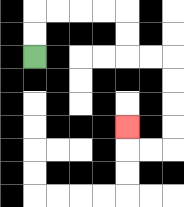{'start': '[1, 2]', 'end': '[5, 5]', 'path_directions': 'U,U,R,R,R,R,D,D,R,R,D,D,D,D,L,L,U', 'path_coordinates': '[[1, 2], [1, 1], [1, 0], [2, 0], [3, 0], [4, 0], [5, 0], [5, 1], [5, 2], [6, 2], [7, 2], [7, 3], [7, 4], [7, 5], [7, 6], [6, 6], [5, 6], [5, 5]]'}